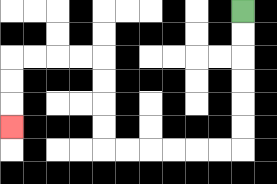{'start': '[10, 0]', 'end': '[0, 5]', 'path_directions': 'D,D,D,D,D,D,L,L,L,L,L,L,U,U,U,U,L,L,L,L,D,D,D', 'path_coordinates': '[[10, 0], [10, 1], [10, 2], [10, 3], [10, 4], [10, 5], [10, 6], [9, 6], [8, 6], [7, 6], [6, 6], [5, 6], [4, 6], [4, 5], [4, 4], [4, 3], [4, 2], [3, 2], [2, 2], [1, 2], [0, 2], [0, 3], [0, 4], [0, 5]]'}